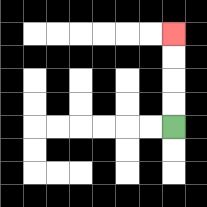{'start': '[7, 5]', 'end': '[7, 1]', 'path_directions': 'U,U,U,U', 'path_coordinates': '[[7, 5], [7, 4], [7, 3], [7, 2], [7, 1]]'}